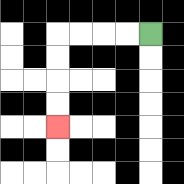{'start': '[6, 1]', 'end': '[2, 5]', 'path_directions': 'L,L,L,L,D,D,D,D', 'path_coordinates': '[[6, 1], [5, 1], [4, 1], [3, 1], [2, 1], [2, 2], [2, 3], [2, 4], [2, 5]]'}